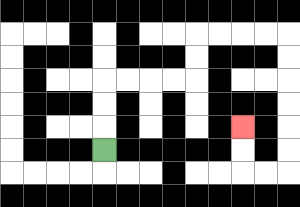{'start': '[4, 6]', 'end': '[10, 5]', 'path_directions': 'U,U,U,R,R,R,R,U,U,R,R,R,R,D,D,D,D,D,D,L,L,U,U', 'path_coordinates': '[[4, 6], [4, 5], [4, 4], [4, 3], [5, 3], [6, 3], [7, 3], [8, 3], [8, 2], [8, 1], [9, 1], [10, 1], [11, 1], [12, 1], [12, 2], [12, 3], [12, 4], [12, 5], [12, 6], [12, 7], [11, 7], [10, 7], [10, 6], [10, 5]]'}